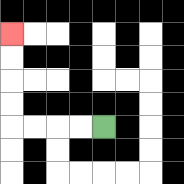{'start': '[4, 5]', 'end': '[0, 1]', 'path_directions': 'L,L,L,L,U,U,U,U', 'path_coordinates': '[[4, 5], [3, 5], [2, 5], [1, 5], [0, 5], [0, 4], [0, 3], [0, 2], [0, 1]]'}